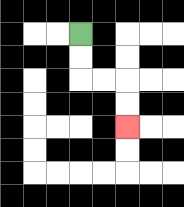{'start': '[3, 1]', 'end': '[5, 5]', 'path_directions': 'D,D,R,R,D,D', 'path_coordinates': '[[3, 1], [3, 2], [3, 3], [4, 3], [5, 3], [5, 4], [5, 5]]'}